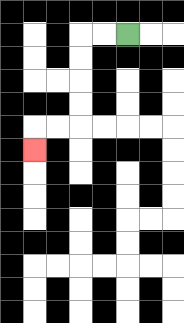{'start': '[5, 1]', 'end': '[1, 6]', 'path_directions': 'L,L,D,D,D,D,L,L,D', 'path_coordinates': '[[5, 1], [4, 1], [3, 1], [3, 2], [3, 3], [3, 4], [3, 5], [2, 5], [1, 5], [1, 6]]'}